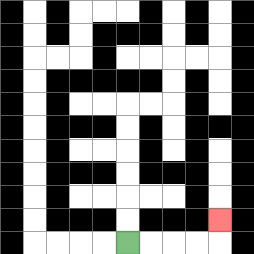{'start': '[5, 10]', 'end': '[9, 9]', 'path_directions': 'R,R,R,R,U', 'path_coordinates': '[[5, 10], [6, 10], [7, 10], [8, 10], [9, 10], [9, 9]]'}